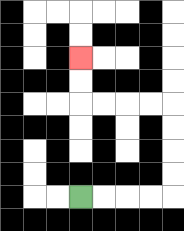{'start': '[3, 8]', 'end': '[3, 2]', 'path_directions': 'R,R,R,R,U,U,U,U,L,L,L,L,U,U', 'path_coordinates': '[[3, 8], [4, 8], [5, 8], [6, 8], [7, 8], [7, 7], [7, 6], [7, 5], [7, 4], [6, 4], [5, 4], [4, 4], [3, 4], [3, 3], [3, 2]]'}